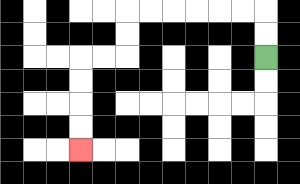{'start': '[11, 2]', 'end': '[3, 6]', 'path_directions': 'U,U,L,L,L,L,L,L,D,D,L,L,D,D,D,D', 'path_coordinates': '[[11, 2], [11, 1], [11, 0], [10, 0], [9, 0], [8, 0], [7, 0], [6, 0], [5, 0], [5, 1], [5, 2], [4, 2], [3, 2], [3, 3], [3, 4], [3, 5], [3, 6]]'}